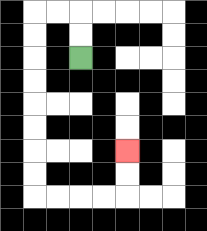{'start': '[3, 2]', 'end': '[5, 6]', 'path_directions': 'U,U,L,L,D,D,D,D,D,D,D,D,R,R,R,R,U,U', 'path_coordinates': '[[3, 2], [3, 1], [3, 0], [2, 0], [1, 0], [1, 1], [1, 2], [1, 3], [1, 4], [1, 5], [1, 6], [1, 7], [1, 8], [2, 8], [3, 8], [4, 8], [5, 8], [5, 7], [5, 6]]'}